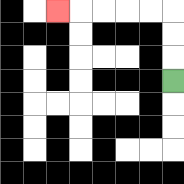{'start': '[7, 3]', 'end': '[2, 0]', 'path_directions': 'U,U,U,L,L,L,L,L', 'path_coordinates': '[[7, 3], [7, 2], [7, 1], [7, 0], [6, 0], [5, 0], [4, 0], [3, 0], [2, 0]]'}